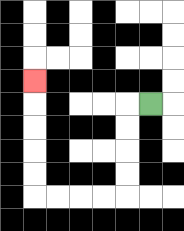{'start': '[6, 4]', 'end': '[1, 3]', 'path_directions': 'L,D,D,D,D,L,L,L,L,U,U,U,U,U', 'path_coordinates': '[[6, 4], [5, 4], [5, 5], [5, 6], [5, 7], [5, 8], [4, 8], [3, 8], [2, 8], [1, 8], [1, 7], [1, 6], [1, 5], [1, 4], [1, 3]]'}